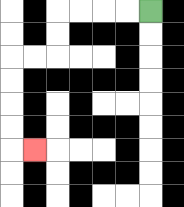{'start': '[6, 0]', 'end': '[1, 6]', 'path_directions': 'L,L,L,L,D,D,L,L,D,D,D,D,R', 'path_coordinates': '[[6, 0], [5, 0], [4, 0], [3, 0], [2, 0], [2, 1], [2, 2], [1, 2], [0, 2], [0, 3], [0, 4], [0, 5], [0, 6], [1, 6]]'}